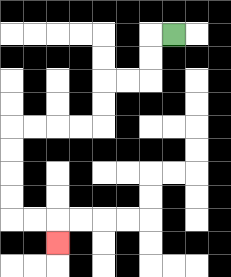{'start': '[7, 1]', 'end': '[2, 10]', 'path_directions': 'L,D,D,L,L,D,D,L,L,L,L,D,D,D,D,R,R,D', 'path_coordinates': '[[7, 1], [6, 1], [6, 2], [6, 3], [5, 3], [4, 3], [4, 4], [4, 5], [3, 5], [2, 5], [1, 5], [0, 5], [0, 6], [0, 7], [0, 8], [0, 9], [1, 9], [2, 9], [2, 10]]'}